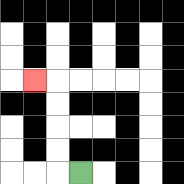{'start': '[3, 7]', 'end': '[1, 3]', 'path_directions': 'L,U,U,U,U,L', 'path_coordinates': '[[3, 7], [2, 7], [2, 6], [2, 5], [2, 4], [2, 3], [1, 3]]'}